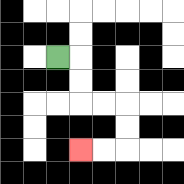{'start': '[2, 2]', 'end': '[3, 6]', 'path_directions': 'R,D,D,R,R,D,D,L,L', 'path_coordinates': '[[2, 2], [3, 2], [3, 3], [3, 4], [4, 4], [5, 4], [5, 5], [5, 6], [4, 6], [3, 6]]'}